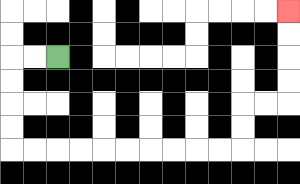{'start': '[2, 2]', 'end': '[12, 0]', 'path_directions': 'L,L,D,D,D,D,R,R,R,R,R,R,R,R,R,R,U,U,R,R,U,U,U,U', 'path_coordinates': '[[2, 2], [1, 2], [0, 2], [0, 3], [0, 4], [0, 5], [0, 6], [1, 6], [2, 6], [3, 6], [4, 6], [5, 6], [6, 6], [7, 6], [8, 6], [9, 6], [10, 6], [10, 5], [10, 4], [11, 4], [12, 4], [12, 3], [12, 2], [12, 1], [12, 0]]'}